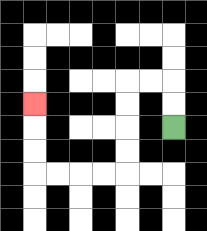{'start': '[7, 5]', 'end': '[1, 4]', 'path_directions': 'U,U,L,L,D,D,D,D,L,L,L,L,U,U,U', 'path_coordinates': '[[7, 5], [7, 4], [7, 3], [6, 3], [5, 3], [5, 4], [5, 5], [5, 6], [5, 7], [4, 7], [3, 7], [2, 7], [1, 7], [1, 6], [1, 5], [1, 4]]'}